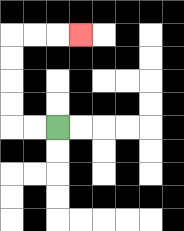{'start': '[2, 5]', 'end': '[3, 1]', 'path_directions': 'L,L,U,U,U,U,R,R,R', 'path_coordinates': '[[2, 5], [1, 5], [0, 5], [0, 4], [0, 3], [0, 2], [0, 1], [1, 1], [2, 1], [3, 1]]'}